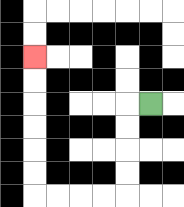{'start': '[6, 4]', 'end': '[1, 2]', 'path_directions': 'L,D,D,D,D,L,L,L,L,U,U,U,U,U,U', 'path_coordinates': '[[6, 4], [5, 4], [5, 5], [5, 6], [5, 7], [5, 8], [4, 8], [3, 8], [2, 8], [1, 8], [1, 7], [1, 6], [1, 5], [1, 4], [1, 3], [1, 2]]'}